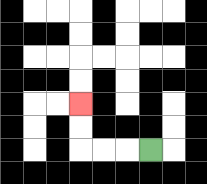{'start': '[6, 6]', 'end': '[3, 4]', 'path_directions': 'L,L,L,U,U', 'path_coordinates': '[[6, 6], [5, 6], [4, 6], [3, 6], [3, 5], [3, 4]]'}